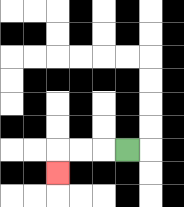{'start': '[5, 6]', 'end': '[2, 7]', 'path_directions': 'L,L,L,D', 'path_coordinates': '[[5, 6], [4, 6], [3, 6], [2, 6], [2, 7]]'}